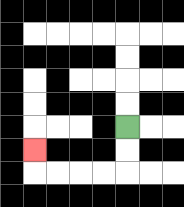{'start': '[5, 5]', 'end': '[1, 6]', 'path_directions': 'D,D,L,L,L,L,U', 'path_coordinates': '[[5, 5], [5, 6], [5, 7], [4, 7], [3, 7], [2, 7], [1, 7], [1, 6]]'}